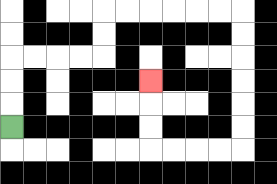{'start': '[0, 5]', 'end': '[6, 3]', 'path_directions': 'U,U,U,R,R,R,R,U,U,R,R,R,R,R,R,D,D,D,D,D,D,L,L,L,L,U,U,U', 'path_coordinates': '[[0, 5], [0, 4], [0, 3], [0, 2], [1, 2], [2, 2], [3, 2], [4, 2], [4, 1], [4, 0], [5, 0], [6, 0], [7, 0], [8, 0], [9, 0], [10, 0], [10, 1], [10, 2], [10, 3], [10, 4], [10, 5], [10, 6], [9, 6], [8, 6], [7, 6], [6, 6], [6, 5], [6, 4], [6, 3]]'}